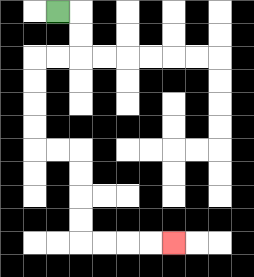{'start': '[2, 0]', 'end': '[7, 10]', 'path_directions': 'R,D,D,L,L,D,D,D,D,R,R,D,D,D,D,R,R,R,R', 'path_coordinates': '[[2, 0], [3, 0], [3, 1], [3, 2], [2, 2], [1, 2], [1, 3], [1, 4], [1, 5], [1, 6], [2, 6], [3, 6], [3, 7], [3, 8], [3, 9], [3, 10], [4, 10], [5, 10], [6, 10], [7, 10]]'}